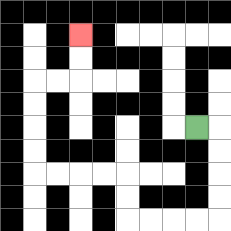{'start': '[8, 5]', 'end': '[3, 1]', 'path_directions': 'R,D,D,D,D,L,L,L,L,U,U,L,L,L,L,U,U,U,U,R,R,U,U', 'path_coordinates': '[[8, 5], [9, 5], [9, 6], [9, 7], [9, 8], [9, 9], [8, 9], [7, 9], [6, 9], [5, 9], [5, 8], [5, 7], [4, 7], [3, 7], [2, 7], [1, 7], [1, 6], [1, 5], [1, 4], [1, 3], [2, 3], [3, 3], [3, 2], [3, 1]]'}